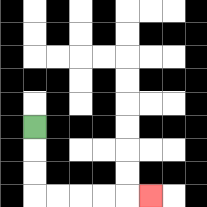{'start': '[1, 5]', 'end': '[6, 8]', 'path_directions': 'D,D,D,R,R,R,R,R', 'path_coordinates': '[[1, 5], [1, 6], [1, 7], [1, 8], [2, 8], [3, 8], [4, 8], [5, 8], [6, 8]]'}